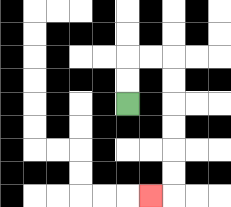{'start': '[5, 4]', 'end': '[6, 8]', 'path_directions': 'U,U,R,R,D,D,D,D,D,D,L', 'path_coordinates': '[[5, 4], [5, 3], [5, 2], [6, 2], [7, 2], [7, 3], [7, 4], [7, 5], [7, 6], [7, 7], [7, 8], [6, 8]]'}